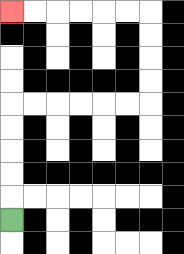{'start': '[0, 9]', 'end': '[0, 0]', 'path_directions': 'U,U,U,U,U,R,R,R,R,R,R,U,U,U,U,L,L,L,L,L,L', 'path_coordinates': '[[0, 9], [0, 8], [0, 7], [0, 6], [0, 5], [0, 4], [1, 4], [2, 4], [3, 4], [4, 4], [5, 4], [6, 4], [6, 3], [6, 2], [6, 1], [6, 0], [5, 0], [4, 0], [3, 0], [2, 0], [1, 0], [0, 0]]'}